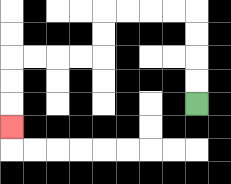{'start': '[8, 4]', 'end': '[0, 5]', 'path_directions': 'U,U,U,U,L,L,L,L,D,D,L,L,L,L,D,D,D', 'path_coordinates': '[[8, 4], [8, 3], [8, 2], [8, 1], [8, 0], [7, 0], [6, 0], [5, 0], [4, 0], [4, 1], [4, 2], [3, 2], [2, 2], [1, 2], [0, 2], [0, 3], [0, 4], [0, 5]]'}